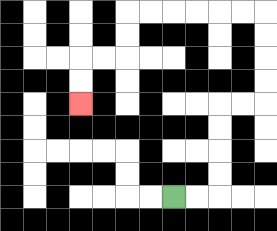{'start': '[7, 8]', 'end': '[3, 4]', 'path_directions': 'R,R,U,U,U,U,R,R,U,U,U,U,L,L,L,L,L,L,D,D,L,L,D,D', 'path_coordinates': '[[7, 8], [8, 8], [9, 8], [9, 7], [9, 6], [9, 5], [9, 4], [10, 4], [11, 4], [11, 3], [11, 2], [11, 1], [11, 0], [10, 0], [9, 0], [8, 0], [7, 0], [6, 0], [5, 0], [5, 1], [5, 2], [4, 2], [3, 2], [3, 3], [3, 4]]'}